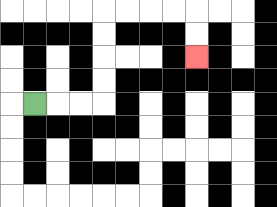{'start': '[1, 4]', 'end': '[8, 2]', 'path_directions': 'R,R,R,U,U,U,U,R,R,R,R,D,D', 'path_coordinates': '[[1, 4], [2, 4], [3, 4], [4, 4], [4, 3], [4, 2], [4, 1], [4, 0], [5, 0], [6, 0], [7, 0], [8, 0], [8, 1], [8, 2]]'}